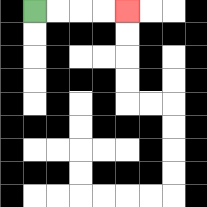{'start': '[1, 0]', 'end': '[5, 0]', 'path_directions': 'R,R,R,R', 'path_coordinates': '[[1, 0], [2, 0], [3, 0], [4, 0], [5, 0]]'}